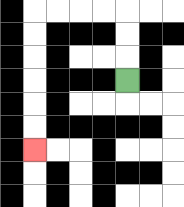{'start': '[5, 3]', 'end': '[1, 6]', 'path_directions': 'U,U,U,L,L,L,L,D,D,D,D,D,D', 'path_coordinates': '[[5, 3], [5, 2], [5, 1], [5, 0], [4, 0], [3, 0], [2, 0], [1, 0], [1, 1], [1, 2], [1, 3], [1, 4], [1, 5], [1, 6]]'}